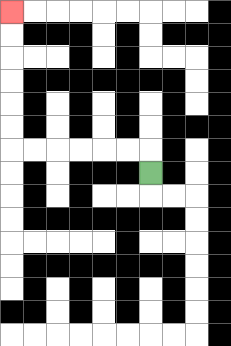{'start': '[6, 7]', 'end': '[0, 0]', 'path_directions': 'U,L,L,L,L,L,L,U,U,U,U,U,U', 'path_coordinates': '[[6, 7], [6, 6], [5, 6], [4, 6], [3, 6], [2, 6], [1, 6], [0, 6], [0, 5], [0, 4], [0, 3], [0, 2], [0, 1], [0, 0]]'}